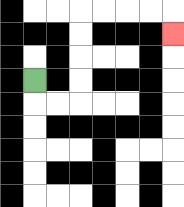{'start': '[1, 3]', 'end': '[7, 1]', 'path_directions': 'D,R,R,U,U,U,U,R,R,R,R,D', 'path_coordinates': '[[1, 3], [1, 4], [2, 4], [3, 4], [3, 3], [3, 2], [3, 1], [3, 0], [4, 0], [5, 0], [6, 0], [7, 0], [7, 1]]'}